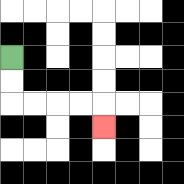{'start': '[0, 2]', 'end': '[4, 5]', 'path_directions': 'D,D,R,R,R,R,D', 'path_coordinates': '[[0, 2], [0, 3], [0, 4], [1, 4], [2, 4], [3, 4], [4, 4], [4, 5]]'}